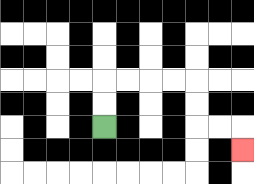{'start': '[4, 5]', 'end': '[10, 6]', 'path_directions': 'U,U,R,R,R,R,D,D,R,R,D', 'path_coordinates': '[[4, 5], [4, 4], [4, 3], [5, 3], [6, 3], [7, 3], [8, 3], [8, 4], [8, 5], [9, 5], [10, 5], [10, 6]]'}